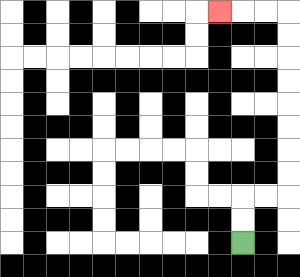{'start': '[10, 10]', 'end': '[9, 0]', 'path_directions': 'U,U,R,R,U,U,U,U,U,U,U,U,L,L,L', 'path_coordinates': '[[10, 10], [10, 9], [10, 8], [11, 8], [12, 8], [12, 7], [12, 6], [12, 5], [12, 4], [12, 3], [12, 2], [12, 1], [12, 0], [11, 0], [10, 0], [9, 0]]'}